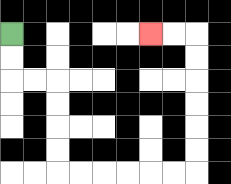{'start': '[0, 1]', 'end': '[6, 1]', 'path_directions': 'D,D,R,R,D,D,D,D,R,R,R,R,R,R,U,U,U,U,U,U,L,L', 'path_coordinates': '[[0, 1], [0, 2], [0, 3], [1, 3], [2, 3], [2, 4], [2, 5], [2, 6], [2, 7], [3, 7], [4, 7], [5, 7], [6, 7], [7, 7], [8, 7], [8, 6], [8, 5], [8, 4], [8, 3], [8, 2], [8, 1], [7, 1], [6, 1]]'}